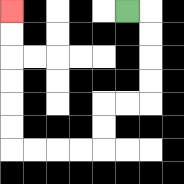{'start': '[5, 0]', 'end': '[0, 0]', 'path_directions': 'R,D,D,D,D,L,L,D,D,L,L,L,L,U,U,U,U,U,U', 'path_coordinates': '[[5, 0], [6, 0], [6, 1], [6, 2], [6, 3], [6, 4], [5, 4], [4, 4], [4, 5], [4, 6], [3, 6], [2, 6], [1, 6], [0, 6], [0, 5], [0, 4], [0, 3], [0, 2], [0, 1], [0, 0]]'}